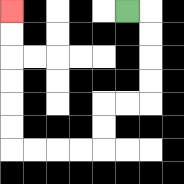{'start': '[5, 0]', 'end': '[0, 0]', 'path_directions': 'R,D,D,D,D,L,L,D,D,L,L,L,L,U,U,U,U,U,U', 'path_coordinates': '[[5, 0], [6, 0], [6, 1], [6, 2], [6, 3], [6, 4], [5, 4], [4, 4], [4, 5], [4, 6], [3, 6], [2, 6], [1, 6], [0, 6], [0, 5], [0, 4], [0, 3], [0, 2], [0, 1], [0, 0]]'}